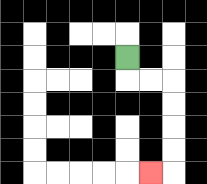{'start': '[5, 2]', 'end': '[6, 7]', 'path_directions': 'D,R,R,D,D,D,D,L', 'path_coordinates': '[[5, 2], [5, 3], [6, 3], [7, 3], [7, 4], [7, 5], [7, 6], [7, 7], [6, 7]]'}